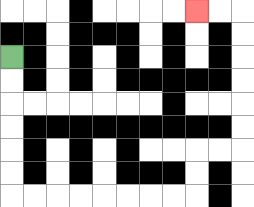{'start': '[0, 2]', 'end': '[8, 0]', 'path_directions': 'D,D,D,D,D,D,R,R,R,R,R,R,R,R,U,U,R,R,U,U,U,U,U,U,L,L', 'path_coordinates': '[[0, 2], [0, 3], [0, 4], [0, 5], [0, 6], [0, 7], [0, 8], [1, 8], [2, 8], [3, 8], [4, 8], [5, 8], [6, 8], [7, 8], [8, 8], [8, 7], [8, 6], [9, 6], [10, 6], [10, 5], [10, 4], [10, 3], [10, 2], [10, 1], [10, 0], [9, 0], [8, 0]]'}